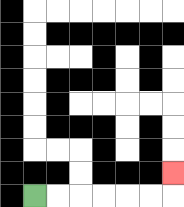{'start': '[1, 8]', 'end': '[7, 7]', 'path_directions': 'R,R,R,R,R,R,U', 'path_coordinates': '[[1, 8], [2, 8], [3, 8], [4, 8], [5, 8], [6, 8], [7, 8], [7, 7]]'}